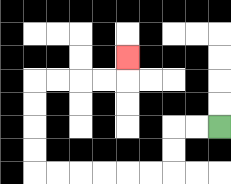{'start': '[9, 5]', 'end': '[5, 2]', 'path_directions': 'L,L,D,D,L,L,L,L,L,L,U,U,U,U,R,R,R,R,U', 'path_coordinates': '[[9, 5], [8, 5], [7, 5], [7, 6], [7, 7], [6, 7], [5, 7], [4, 7], [3, 7], [2, 7], [1, 7], [1, 6], [1, 5], [1, 4], [1, 3], [2, 3], [3, 3], [4, 3], [5, 3], [5, 2]]'}